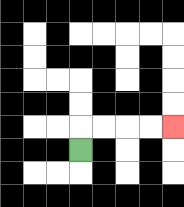{'start': '[3, 6]', 'end': '[7, 5]', 'path_directions': 'U,R,R,R,R', 'path_coordinates': '[[3, 6], [3, 5], [4, 5], [5, 5], [6, 5], [7, 5]]'}